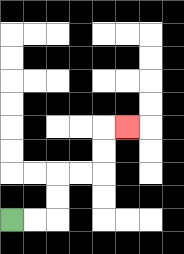{'start': '[0, 9]', 'end': '[5, 5]', 'path_directions': 'R,R,U,U,R,R,U,U,R', 'path_coordinates': '[[0, 9], [1, 9], [2, 9], [2, 8], [2, 7], [3, 7], [4, 7], [4, 6], [4, 5], [5, 5]]'}